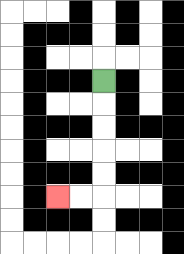{'start': '[4, 3]', 'end': '[2, 8]', 'path_directions': 'D,D,D,D,D,L,L', 'path_coordinates': '[[4, 3], [4, 4], [4, 5], [4, 6], [4, 7], [4, 8], [3, 8], [2, 8]]'}